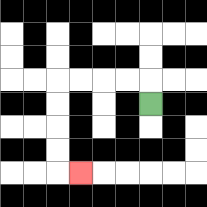{'start': '[6, 4]', 'end': '[3, 7]', 'path_directions': 'U,L,L,L,L,D,D,D,D,R', 'path_coordinates': '[[6, 4], [6, 3], [5, 3], [4, 3], [3, 3], [2, 3], [2, 4], [2, 5], [2, 6], [2, 7], [3, 7]]'}